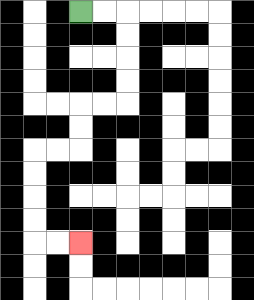{'start': '[3, 0]', 'end': '[3, 10]', 'path_directions': 'R,R,D,D,D,D,L,L,D,D,L,L,D,D,D,D,R,R', 'path_coordinates': '[[3, 0], [4, 0], [5, 0], [5, 1], [5, 2], [5, 3], [5, 4], [4, 4], [3, 4], [3, 5], [3, 6], [2, 6], [1, 6], [1, 7], [1, 8], [1, 9], [1, 10], [2, 10], [3, 10]]'}